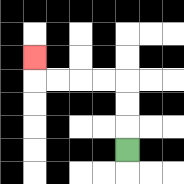{'start': '[5, 6]', 'end': '[1, 2]', 'path_directions': 'U,U,U,L,L,L,L,U', 'path_coordinates': '[[5, 6], [5, 5], [5, 4], [5, 3], [4, 3], [3, 3], [2, 3], [1, 3], [1, 2]]'}